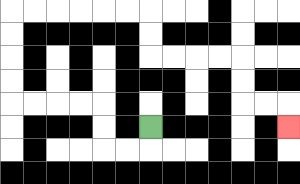{'start': '[6, 5]', 'end': '[12, 5]', 'path_directions': 'D,L,L,U,U,L,L,L,L,U,U,U,U,R,R,R,R,R,R,D,D,R,R,R,R,D,D,R,R,D', 'path_coordinates': '[[6, 5], [6, 6], [5, 6], [4, 6], [4, 5], [4, 4], [3, 4], [2, 4], [1, 4], [0, 4], [0, 3], [0, 2], [0, 1], [0, 0], [1, 0], [2, 0], [3, 0], [4, 0], [5, 0], [6, 0], [6, 1], [6, 2], [7, 2], [8, 2], [9, 2], [10, 2], [10, 3], [10, 4], [11, 4], [12, 4], [12, 5]]'}